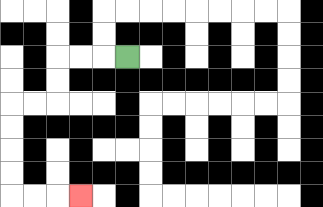{'start': '[5, 2]', 'end': '[3, 8]', 'path_directions': 'L,L,L,D,D,L,L,D,D,D,D,R,R,R', 'path_coordinates': '[[5, 2], [4, 2], [3, 2], [2, 2], [2, 3], [2, 4], [1, 4], [0, 4], [0, 5], [0, 6], [0, 7], [0, 8], [1, 8], [2, 8], [3, 8]]'}